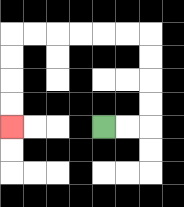{'start': '[4, 5]', 'end': '[0, 5]', 'path_directions': 'R,R,U,U,U,U,L,L,L,L,L,L,D,D,D,D', 'path_coordinates': '[[4, 5], [5, 5], [6, 5], [6, 4], [6, 3], [6, 2], [6, 1], [5, 1], [4, 1], [3, 1], [2, 1], [1, 1], [0, 1], [0, 2], [0, 3], [0, 4], [0, 5]]'}